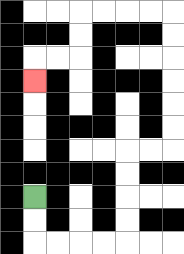{'start': '[1, 8]', 'end': '[1, 3]', 'path_directions': 'D,D,R,R,R,R,U,U,U,U,R,R,U,U,U,U,U,U,L,L,L,L,D,D,L,L,D', 'path_coordinates': '[[1, 8], [1, 9], [1, 10], [2, 10], [3, 10], [4, 10], [5, 10], [5, 9], [5, 8], [5, 7], [5, 6], [6, 6], [7, 6], [7, 5], [7, 4], [7, 3], [7, 2], [7, 1], [7, 0], [6, 0], [5, 0], [4, 0], [3, 0], [3, 1], [3, 2], [2, 2], [1, 2], [1, 3]]'}